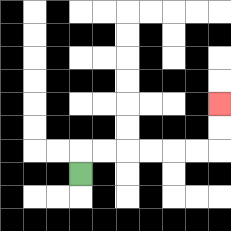{'start': '[3, 7]', 'end': '[9, 4]', 'path_directions': 'U,R,R,R,R,R,R,U,U', 'path_coordinates': '[[3, 7], [3, 6], [4, 6], [5, 6], [6, 6], [7, 6], [8, 6], [9, 6], [9, 5], [9, 4]]'}